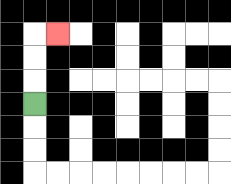{'start': '[1, 4]', 'end': '[2, 1]', 'path_directions': 'U,U,U,R', 'path_coordinates': '[[1, 4], [1, 3], [1, 2], [1, 1], [2, 1]]'}